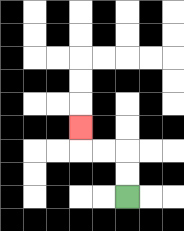{'start': '[5, 8]', 'end': '[3, 5]', 'path_directions': 'U,U,L,L,U', 'path_coordinates': '[[5, 8], [5, 7], [5, 6], [4, 6], [3, 6], [3, 5]]'}